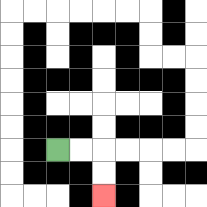{'start': '[2, 6]', 'end': '[4, 8]', 'path_directions': 'R,R,D,D', 'path_coordinates': '[[2, 6], [3, 6], [4, 6], [4, 7], [4, 8]]'}